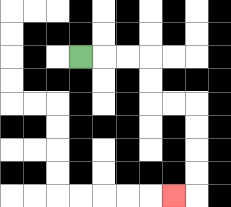{'start': '[3, 2]', 'end': '[7, 8]', 'path_directions': 'R,R,R,D,D,R,R,D,D,D,D,L', 'path_coordinates': '[[3, 2], [4, 2], [5, 2], [6, 2], [6, 3], [6, 4], [7, 4], [8, 4], [8, 5], [8, 6], [8, 7], [8, 8], [7, 8]]'}